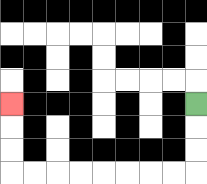{'start': '[8, 4]', 'end': '[0, 4]', 'path_directions': 'D,D,D,L,L,L,L,L,L,L,L,U,U,U', 'path_coordinates': '[[8, 4], [8, 5], [8, 6], [8, 7], [7, 7], [6, 7], [5, 7], [4, 7], [3, 7], [2, 7], [1, 7], [0, 7], [0, 6], [0, 5], [0, 4]]'}